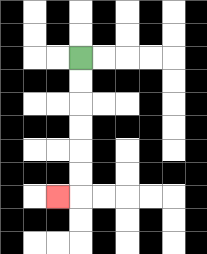{'start': '[3, 2]', 'end': '[2, 8]', 'path_directions': 'D,D,D,D,D,D,L', 'path_coordinates': '[[3, 2], [3, 3], [3, 4], [3, 5], [3, 6], [3, 7], [3, 8], [2, 8]]'}